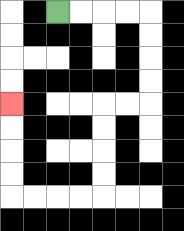{'start': '[2, 0]', 'end': '[0, 4]', 'path_directions': 'R,R,R,R,D,D,D,D,L,L,D,D,D,D,L,L,L,L,U,U,U,U', 'path_coordinates': '[[2, 0], [3, 0], [4, 0], [5, 0], [6, 0], [6, 1], [6, 2], [6, 3], [6, 4], [5, 4], [4, 4], [4, 5], [4, 6], [4, 7], [4, 8], [3, 8], [2, 8], [1, 8], [0, 8], [0, 7], [0, 6], [0, 5], [0, 4]]'}